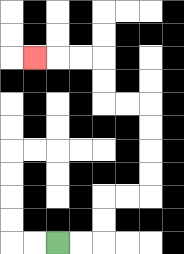{'start': '[2, 10]', 'end': '[1, 2]', 'path_directions': 'R,R,U,U,R,R,U,U,U,U,L,L,U,U,L,L,L', 'path_coordinates': '[[2, 10], [3, 10], [4, 10], [4, 9], [4, 8], [5, 8], [6, 8], [6, 7], [6, 6], [6, 5], [6, 4], [5, 4], [4, 4], [4, 3], [4, 2], [3, 2], [2, 2], [1, 2]]'}